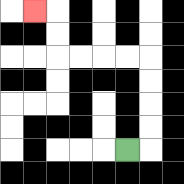{'start': '[5, 6]', 'end': '[1, 0]', 'path_directions': 'R,U,U,U,U,L,L,L,L,U,U,L', 'path_coordinates': '[[5, 6], [6, 6], [6, 5], [6, 4], [6, 3], [6, 2], [5, 2], [4, 2], [3, 2], [2, 2], [2, 1], [2, 0], [1, 0]]'}